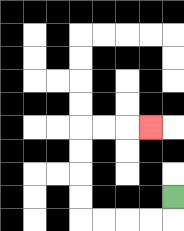{'start': '[7, 8]', 'end': '[6, 5]', 'path_directions': 'D,L,L,L,L,U,U,U,U,R,R,R', 'path_coordinates': '[[7, 8], [7, 9], [6, 9], [5, 9], [4, 9], [3, 9], [3, 8], [3, 7], [3, 6], [3, 5], [4, 5], [5, 5], [6, 5]]'}